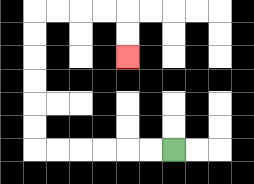{'start': '[7, 6]', 'end': '[5, 2]', 'path_directions': 'L,L,L,L,L,L,U,U,U,U,U,U,R,R,R,R,D,D', 'path_coordinates': '[[7, 6], [6, 6], [5, 6], [4, 6], [3, 6], [2, 6], [1, 6], [1, 5], [1, 4], [1, 3], [1, 2], [1, 1], [1, 0], [2, 0], [3, 0], [4, 0], [5, 0], [5, 1], [5, 2]]'}